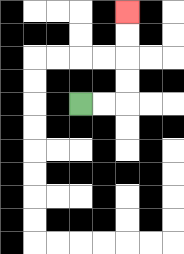{'start': '[3, 4]', 'end': '[5, 0]', 'path_directions': 'R,R,U,U,U,U', 'path_coordinates': '[[3, 4], [4, 4], [5, 4], [5, 3], [5, 2], [5, 1], [5, 0]]'}